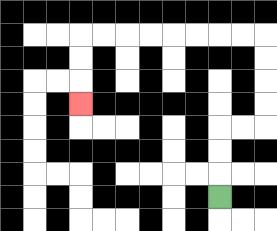{'start': '[9, 8]', 'end': '[3, 4]', 'path_directions': 'U,U,U,R,R,U,U,U,U,L,L,L,L,L,L,L,L,D,D,D', 'path_coordinates': '[[9, 8], [9, 7], [9, 6], [9, 5], [10, 5], [11, 5], [11, 4], [11, 3], [11, 2], [11, 1], [10, 1], [9, 1], [8, 1], [7, 1], [6, 1], [5, 1], [4, 1], [3, 1], [3, 2], [3, 3], [3, 4]]'}